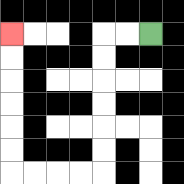{'start': '[6, 1]', 'end': '[0, 1]', 'path_directions': 'L,L,D,D,D,D,D,D,L,L,L,L,U,U,U,U,U,U', 'path_coordinates': '[[6, 1], [5, 1], [4, 1], [4, 2], [4, 3], [4, 4], [4, 5], [4, 6], [4, 7], [3, 7], [2, 7], [1, 7], [0, 7], [0, 6], [0, 5], [0, 4], [0, 3], [0, 2], [0, 1]]'}